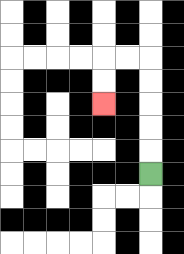{'start': '[6, 7]', 'end': '[4, 4]', 'path_directions': 'U,U,U,U,U,L,L,D,D', 'path_coordinates': '[[6, 7], [6, 6], [6, 5], [6, 4], [6, 3], [6, 2], [5, 2], [4, 2], [4, 3], [4, 4]]'}